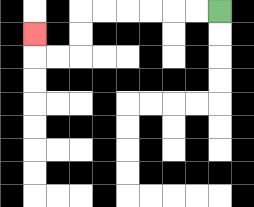{'start': '[9, 0]', 'end': '[1, 1]', 'path_directions': 'L,L,L,L,L,L,D,D,L,L,U', 'path_coordinates': '[[9, 0], [8, 0], [7, 0], [6, 0], [5, 0], [4, 0], [3, 0], [3, 1], [3, 2], [2, 2], [1, 2], [1, 1]]'}